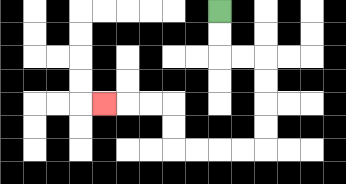{'start': '[9, 0]', 'end': '[4, 4]', 'path_directions': 'D,D,R,R,D,D,D,D,L,L,L,L,U,U,L,L,L', 'path_coordinates': '[[9, 0], [9, 1], [9, 2], [10, 2], [11, 2], [11, 3], [11, 4], [11, 5], [11, 6], [10, 6], [9, 6], [8, 6], [7, 6], [7, 5], [7, 4], [6, 4], [5, 4], [4, 4]]'}